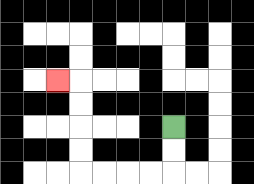{'start': '[7, 5]', 'end': '[2, 3]', 'path_directions': 'D,D,L,L,L,L,U,U,U,U,L', 'path_coordinates': '[[7, 5], [7, 6], [7, 7], [6, 7], [5, 7], [4, 7], [3, 7], [3, 6], [3, 5], [3, 4], [3, 3], [2, 3]]'}